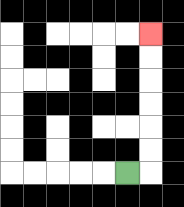{'start': '[5, 7]', 'end': '[6, 1]', 'path_directions': 'R,U,U,U,U,U,U', 'path_coordinates': '[[5, 7], [6, 7], [6, 6], [6, 5], [6, 4], [6, 3], [6, 2], [6, 1]]'}